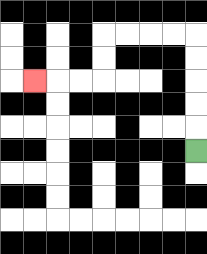{'start': '[8, 6]', 'end': '[1, 3]', 'path_directions': 'U,U,U,U,U,L,L,L,L,D,D,L,L,L', 'path_coordinates': '[[8, 6], [8, 5], [8, 4], [8, 3], [8, 2], [8, 1], [7, 1], [6, 1], [5, 1], [4, 1], [4, 2], [4, 3], [3, 3], [2, 3], [1, 3]]'}